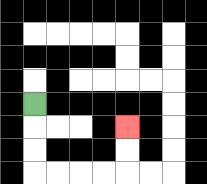{'start': '[1, 4]', 'end': '[5, 5]', 'path_directions': 'D,D,D,R,R,R,R,U,U', 'path_coordinates': '[[1, 4], [1, 5], [1, 6], [1, 7], [2, 7], [3, 7], [4, 7], [5, 7], [5, 6], [5, 5]]'}